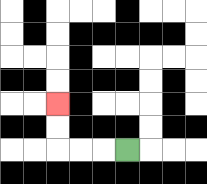{'start': '[5, 6]', 'end': '[2, 4]', 'path_directions': 'L,L,L,U,U', 'path_coordinates': '[[5, 6], [4, 6], [3, 6], [2, 6], [2, 5], [2, 4]]'}